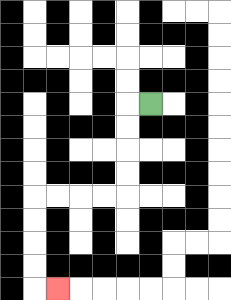{'start': '[6, 4]', 'end': '[2, 12]', 'path_directions': 'L,D,D,D,D,L,L,L,L,D,D,D,D,R', 'path_coordinates': '[[6, 4], [5, 4], [5, 5], [5, 6], [5, 7], [5, 8], [4, 8], [3, 8], [2, 8], [1, 8], [1, 9], [1, 10], [1, 11], [1, 12], [2, 12]]'}